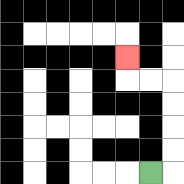{'start': '[6, 7]', 'end': '[5, 2]', 'path_directions': 'R,U,U,U,U,L,L,U', 'path_coordinates': '[[6, 7], [7, 7], [7, 6], [7, 5], [7, 4], [7, 3], [6, 3], [5, 3], [5, 2]]'}